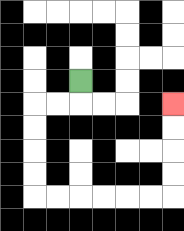{'start': '[3, 3]', 'end': '[7, 4]', 'path_directions': 'D,L,L,D,D,D,D,R,R,R,R,R,R,U,U,U,U', 'path_coordinates': '[[3, 3], [3, 4], [2, 4], [1, 4], [1, 5], [1, 6], [1, 7], [1, 8], [2, 8], [3, 8], [4, 8], [5, 8], [6, 8], [7, 8], [7, 7], [7, 6], [7, 5], [7, 4]]'}